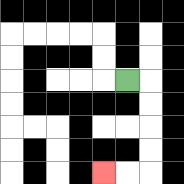{'start': '[5, 3]', 'end': '[4, 7]', 'path_directions': 'R,D,D,D,D,L,L', 'path_coordinates': '[[5, 3], [6, 3], [6, 4], [6, 5], [6, 6], [6, 7], [5, 7], [4, 7]]'}